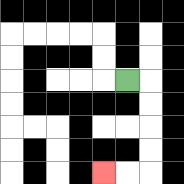{'start': '[5, 3]', 'end': '[4, 7]', 'path_directions': 'R,D,D,D,D,L,L', 'path_coordinates': '[[5, 3], [6, 3], [6, 4], [6, 5], [6, 6], [6, 7], [5, 7], [4, 7]]'}